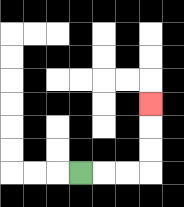{'start': '[3, 7]', 'end': '[6, 4]', 'path_directions': 'R,R,R,U,U,U', 'path_coordinates': '[[3, 7], [4, 7], [5, 7], [6, 7], [6, 6], [6, 5], [6, 4]]'}